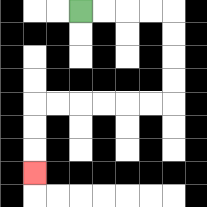{'start': '[3, 0]', 'end': '[1, 7]', 'path_directions': 'R,R,R,R,D,D,D,D,L,L,L,L,L,L,D,D,D', 'path_coordinates': '[[3, 0], [4, 0], [5, 0], [6, 0], [7, 0], [7, 1], [7, 2], [7, 3], [7, 4], [6, 4], [5, 4], [4, 4], [3, 4], [2, 4], [1, 4], [1, 5], [1, 6], [1, 7]]'}